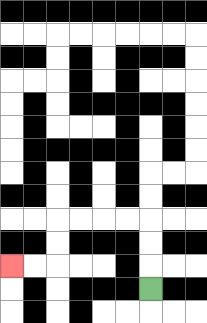{'start': '[6, 12]', 'end': '[0, 11]', 'path_directions': 'U,U,U,L,L,L,L,D,D,L,L', 'path_coordinates': '[[6, 12], [6, 11], [6, 10], [6, 9], [5, 9], [4, 9], [3, 9], [2, 9], [2, 10], [2, 11], [1, 11], [0, 11]]'}